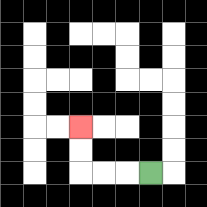{'start': '[6, 7]', 'end': '[3, 5]', 'path_directions': 'L,L,L,U,U', 'path_coordinates': '[[6, 7], [5, 7], [4, 7], [3, 7], [3, 6], [3, 5]]'}